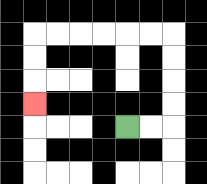{'start': '[5, 5]', 'end': '[1, 4]', 'path_directions': 'R,R,U,U,U,U,L,L,L,L,L,L,D,D,D', 'path_coordinates': '[[5, 5], [6, 5], [7, 5], [7, 4], [7, 3], [7, 2], [7, 1], [6, 1], [5, 1], [4, 1], [3, 1], [2, 1], [1, 1], [1, 2], [1, 3], [1, 4]]'}